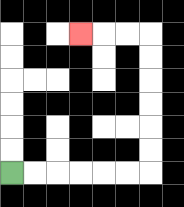{'start': '[0, 7]', 'end': '[3, 1]', 'path_directions': 'R,R,R,R,R,R,U,U,U,U,U,U,L,L,L', 'path_coordinates': '[[0, 7], [1, 7], [2, 7], [3, 7], [4, 7], [5, 7], [6, 7], [6, 6], [6, 5], [6, 4], [6, 3], [6, 2], [6, 1], [5, 1], [4, 1], [3, 1]]'}